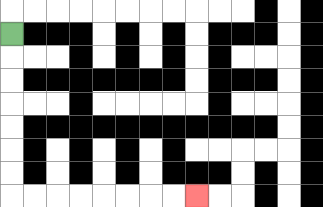{'start': '[0, 1]', 'end': '[8, 8]', 'path_directions': 'D,D,D,D,D,D,D,R,R,R,R,R,R,R,R', 'path_coordinates': '[[0, 1], [0, 2], [0, 3], [0, 4], [0, 5], [0, 6], [0, 7], [0, 8], [1, 8], [2, 8], [3, 8], [4, 8], [5, 8], [6, 8], [7, 8], [8, 8]]'}